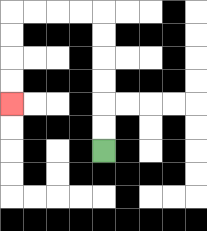{'start': '[4, 6]', 'end': '[0, 4]', 'path_directions': 'U,U,U,U,U,U,L,L,L,L,D,D,D,D', 'path_coordinates': '[[4, 6], [4, 5], [4, 4], [4, 3], [4, 2], [4, 1], [4, 0], [3, 0], [2, 0], [1, 0], [0, 0], [0, 1], [0, 2], [0, 3], [0, 4]]'}